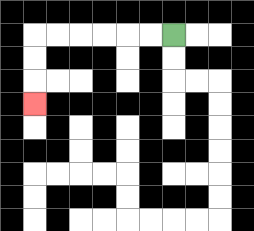{'start': '[7, 1]', 'end': '[1, 4]', 'path_directions': 'L,L,L,L,L,L,D,D,D', 'path_coordinates': '[[7, 1], [6, 1], [5, 1], [4, 1], [3, 1], [2, 1], [1, 1], [1, 2], [1, 3], [1, 4]]'}